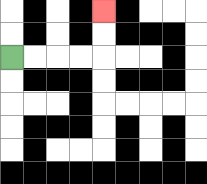{'start': '[0, 2]', 'end': '[4, 0]', 'path_directions': 'R,R,R,R,U,U', 'path_coordinates': '[[0, 2], [1, 2], [2, 2], [3, 2], [4, 2], [4, 1], [4, 0]]'}